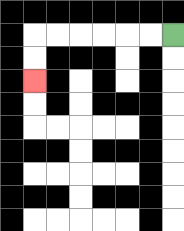{'start': '[7, 1]', 'end': '[1, 3]', 'path_directions': 'L,L,L,L,L,L,D,D', 'path_coordinates': '[[7, 1], [6, 1], [5, 1], [4, 1], [3, 1], [2, 1], [1, 1], [1, 2], [1, 3]]'}